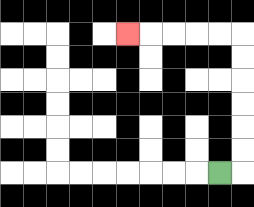{'start': '[9, 7]', 'end': '[5, 1]', 'path_directions': 'R,U,U,U,U,U,U,L,L,L,L,L', 'path_coordinates': '[[9, 7], [10, 7], [10, 6], [10, 5], [10, 4], [10, 3], [10, 2], [10, 1], [9, 1], [8, 1], [7, 1], [6, 1], [5, 1]]'}